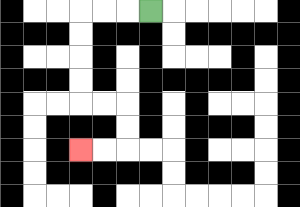{'start': '[6, 0]', 'end': '[3, 6]', 'path_directions': 'L,L,L,D,D,D,D,R,R,D,D,L,L', 'path_coordinates': '[[6, 0], [5, 0], [4, 0], [3, 0], [3, 1], [3, 2], [3, 3], [3, 4], [4, 4], [5, 4], [5, 5], [5, 6], [4, 6], [3, 6]]'}